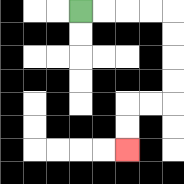{'start': '[3, 0]', 'end': '[5, 6]', 'path_directions': 'R,R,R,R,D,D,D,D,L,L,D,D', 'path_coordinates': '[[3, 0], [4, 0], [5, 0], [6, 0], [7, 0], [7, 1], [7, 2], [7, 3], [7, 4], [6, 4], [5, 4], [5, 5], [5, 6]]'}